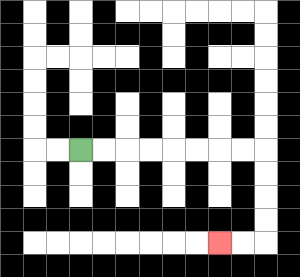{'start': '[3, 6]', 'end': '[9, 10]', 'path_directions': 'R,R,R,R,R,R,R,R,D,D,D,D,L,L', 'path_coordinates': '[[3, 6], [4, 6], [5, 6], [6, 6], [7, 6], [8, 6], [9, 6], [10, 6], [11, 6], [11, 7], [11, 8], [11, 9], [11, 10], [10, 10], [9, 10]]'}